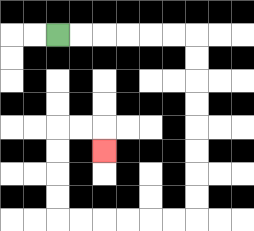{'start': '[2, 1]', 'end': '[4, 6]', 'path_directions': 'R,R,R,R,R,R,D,D,D,D,D,D,D,D,L,L,L,L,L,L,U,U,U,U,R,R,D', 'path_coordinates': '[[2, 1], [3, 1], [4, 1], [5, 1], [6, 1], [7, 1], [8, 1], [8, 2], [8, 3], [8, 4], [8, 5], [8, 6], [8, 7], [8, 8], [8, 9], [7, 9], [6, 9], [5, 9], [4, 9], [3, 9], [2, 9], [2, 8], [2, 7], [2, 6], [2, 5], [3, 5], [4, 5], [4, 6]]'}